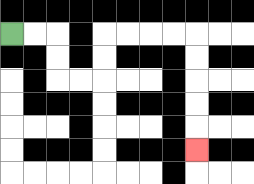{'start': '[0, 1]', 'end': '[8, 6]', 'path_directions': 'R,R,D,D,R,R,U,U,R,R,R,R,D,D,D,D,D', 'path_coordinates': '[[0, 1], [1, 1], [2, 1], [2, 2], [2, 3], [3, 3], [4, 3], [4, 2], [4, 1], [5, 1], [6, 1], [7, 1], [8, 1], [8, 2], [8, 3], [8, 4], [8, 5], [8, 6]]'}